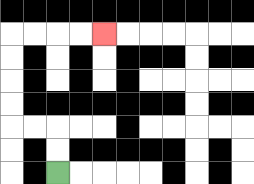{'start': '[2, 7]', 'end': '[4, 1]', 'path_directions': 'U,U,L,L,U,U,U,U,R,R,R,R', 'path_coordinates': '[[2, 7], [2, 6], [2, 5], [1, 5], [0, 5], [0, 4], [0, 3], [0, 2], [0, 1], [1, 1], [2, 1], [3, 1], [4, 1]]'}